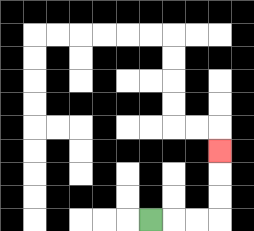{'start': '[6, 9]', 'end': '[9, 6]', 'path_directions': 'R,R,R,U,U,U', 'path_coordinates': '[[6, 9], [7, 9], [8, 9], [9, 9], [9, 8], [9, 7], [9, 6]]'}